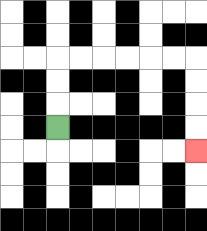{'start': '[2, 5]', 'end': '[8, 6]', 'path_directions': 'U,U,U,R,R,R,R,R,R,D,D,D,D', 'path_coordinates': '[[2, 5], [2, 4], [2, 3], [2, 2], [3, 2], [4, 2], [5, 2], [6, 2], [7, 2], [8, 2], [8, 3], [8, 4], [8, 5], [8, 6]]'}